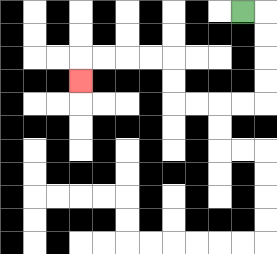{'start': '[10, 0]', 'end': '[3, 3]', 'path_directions': 'R,D,D,D,D,L,L,L,L,U,U,L,L,L,L,D', 'path_coordinates': '[[10, 0], [11, 0], [11, 1], [11, 2], [11, 3], [11, 4], [10, 4], [9, 4], [8, 4], [7, 4], [7, 3], [7, 2], [6, 2], [5, 2], [4, 2], [3, 2], [3, 3]]'}